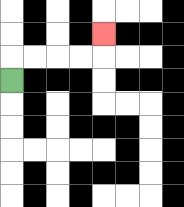{'start': '[0, 3]', 'end': '[4, 1]', 'path_directions': 'U,R,R,R,R,U', 'path_coordinates': '[[0, 3], [0, 2], [1, 2], [2, 2], [3, 2], [4, 2], [4, 1]]'}